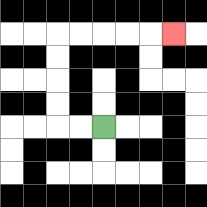{'start': '[4, 5]', 'end': '[7, 1]', 'path_directions': 'L,L,U,U,U,U,R,R,R,R,R', 'path_coordinates': '[[4, 5], [3, 5], [2, 5], [2, 4], [2, 3], [2, 2], [2, 1], [3, 1], [4, 1], [5, 1], [6, 1], [7, 1]]'}